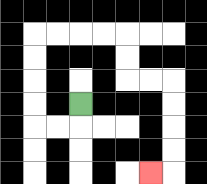{'start': '[3, 4]', 'end': '[6, 7]', 'path_directions': 'D,L,L,U,U,U,U,R,R,R,R,D,D,R,R,D,D,D,D,L', 'path_coordinates': '[[3, 4], [3, 5], [2, 5], [1, 5], [1, 4], [1, 3], [1, 2], [1, 1], [2, 1], [3, 1], [4, 1], [5, 1], [5, 2], [5, 3], [6, 3], [7, 3], [7, 4], [7, 5], [7, 6], [7, 7], [6, 7]]'}